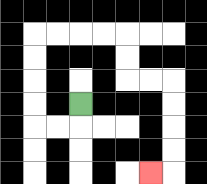{'start': '[3, 4]', 'end': '[6, 7]', 'path_directions': 'D,L,L,U,U,U,U,R,R,R,R,D,D,R,R,D,D,D,D,L', 'path_coordinates': '[[3, 4], [3, 5], [2, 5], [1, 5], [1, 4], [1, 3], [1, 2], [1, 1], [2, 1], [3, 1], [4, 1], [5, 1], [5, 2], [5, 3], [6, 3], [7, 3], [7, 4], [7, 5], [7, 6], [7, 7], [6, 7]]'}